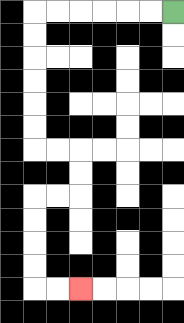{'start': '[7, 0]', 'end': '[3, 12]', 'path_directions': 'L,L,L,L,L,L,D,D,D,D,D,D,R,R,D,D,L,L,D,D,D,D,R,R', 'path_coordinates': '[[7, 0], [6, 0], [5, 0], [4, 0], [3, 0], [2, 0], [1, 0], [1, 1], [1, 2], [1, 3], [1, 4], [1, 5], [1, 6], [2, 6], [3, 6], [3, 7], [3, 8], [2, 8], [1, 8], [1, 9], [1, 10], [1, 11], [1, 12], [2, 12], [3, 12]]'}